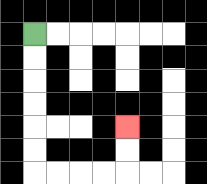{'start': '[1, 1]', 'end': '[5, 5]', 'path_directions': 'D,D,D,D,D,D,R,R,R,R,U,U', 'path_coordinates': '[[1, 1], [1, 2], [1, 3], [1, 4], [1, 5], [1, 6], [1, 7], [2, 7], [3, 7], [4, 7], [5, 7], [5, 6], [5, 5]]'}